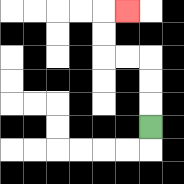{'start': '[6, 5]', 'end': '[5, 0]', 'path_directions': 'U,U,U,L,L,U,U,R', 'path_coordinates': '[[6, 5], [6, 4], [6, 3], [6, 2], [5, 2], [4, 2], [4, 1], [4, 0], [5, 0]]'}